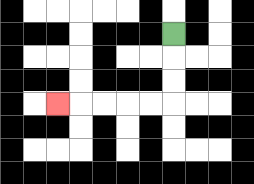{'start': '[7, 1]', 'end': '[2, 4]', 'path_directions': 'D,D,D,L,L,L,L,L', 'path_coordinates': '[[7, 1], [7, 2], [7, 3], [7, 4], [6, 4], [5, 4], [4, 4], [3, 4], [2, 4]]'}